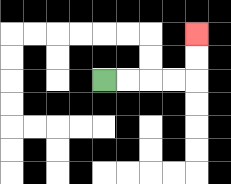{'start': '[4, 3]', 'end': '[8, 1]', 'path_directions': 'R,R,R,R,U,U', 'path_coordinates': '[[4, 3], [5, 3], [6, 3], [7, 3], [8, 3], [8, 2], [8, 1]]'}